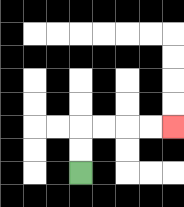{'start': '[3, 7]', 'end': '[7, 5]', 'path_directions': 'U,U,R,R,R,R', 'path_coordinates': '[[3, 7], [3, 6], [3, 5], [4, 5], [5, 5], [6, 5], [7, 5]]'}